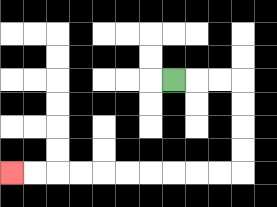{'start': '[7, 3]', 'end': '[0, 7]', 'path_directions': 'R,R,R,D,D,D,D,L,L,L,L,L,L,L,L,L,L', 'path_coordinates': '[[7, 3], [8, 3], [9, 3], [10, 3], [10, 4], [10, 5], [10, 6], [10, 7], [9, 7], [8, 7], [7, 7], [6, 7], [5, 7], [4, 7], [3, 7], [2, 7], [1, 7], [0, 7]]'}